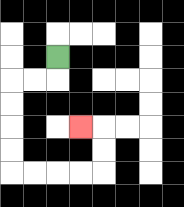{'start': '[2, 2]', 'end': '[3, 5]', 'path_directions': 'D,L,L,D,D,D,D,R,R,R,R,U,U,L', 'path_coordinates': '[[2, 2], [2, 3], [1, 3], [0, 3], [0, 4], [0, 5], [0, 6], [0, 7], [1, 7], [2, 7], [3, 7], [4, 7], [4, 6], [4, 5], [3, 5]]'}